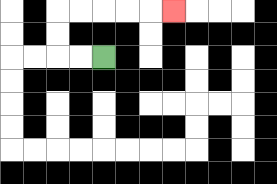{'start': '[4, 2]', 'end': '[7, 0]', 'path_directions': 'L,L,U,U,R,R,R,R,R', 'path_coordinates': '[[4, 2], [3, 2], [2, 2], [2, 1], [2, 0], [3, 0], [4, 0], [5, 0], [6, 0], [7, 0]]'}